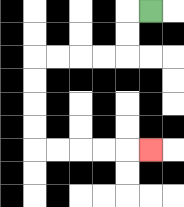{'start': '[6, 0]', 'end': '[6, 6]', 'path_directions': 'L,D,D,L,L,L,L,D,D,D,D,R,R,R,R,R', 'path_coordinates': '[[6, 0], [5, 0], [5, 1], [5, 2], [4, 2], [3, 2], [2, 2], [1, 2], [1, 3], [1, 4], [1, 5], [1, 6], [2, 6], [3, 6], [4, 6], [5, 6], [6, 6]]'}